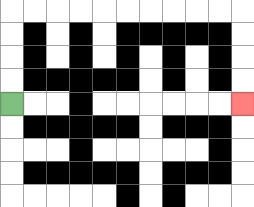{'start': '[0, 4]', 'end': '[10, 4]', 'path_directions': 'U,U,U,U,R,R,R,R,R,R,R,R,R,R,D,D,D,D', 'path_coordinates': '[[0, 4], [0, 3], [0, 2], [0, 1], [0, 0], [1, 0], [2, 0], [3, 0], [4, 0], [5, 0], [6, 0], [7, 0], [8, 0], [9, 0], [10, 0], [10, 1], [10, 2], [10, 3], [10, 4]]'}